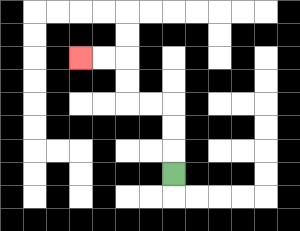{'start': '[7, 7]', 'end': '[3, 2]', 'path_directions': 'U,U,U,L,L,U,U,L,L', 'path_coordinates': '[[7, 7], [7, 6], [7, 5], [7, 4], [6, 4], [5, 4], [5, 3], [5, 2], [4, 2], [3, 2]]'}